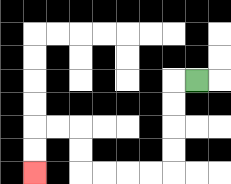{'start': '[8, 3]', 'end': '[1, 7]', 'path_directions': 'L,D,D,D,D,L,L,L,L,U,U,L,L,D,D', 'path_coordinates': '[[8, 3], [7, 3], [7, 4], [7, 5], [7, 6], [7, 7], [6, 7], [5, 7], [4, 7], [3, 7], [3, 6], [3, 5], [2, 5], [1, 5], [1, 6], [1, 7]]'}